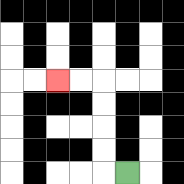{'start': '[5, 7]', 'end': '[2, 3]', 'path_directions': 'L,U,U,U,U,L,L', 'path_coordinates': '[[5, 7], [4, 7], [4, 6], [4, 5], [4, 4], [4, 3], [3, 3], [2, 3]]'}